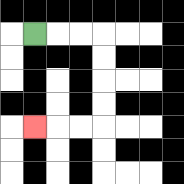{'start': '[1, 1]', 'end': '[1, 5]', 'path_directions': 'R,R,R,D,D,D,D,L,L,L', 'path_coordinates': '[[1, 1], [2, 1], [3, 1], [4, 1], [4, 2], [4, 3], [4, 4], [4, 5], [3, 5], [2, 5], [1, 5]]'}